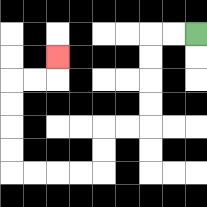{'start': '[8, 1]', 'end': '[2, 2]', 'path_directions': 'L,L,D,D,D,D,L,L,D,D,L,L,L,L,U,U,U,U,R,R,U', 'path_coordinates': '[[8, 1], [7, 1], [6, 1], [6, 2], [6, 3], [6, 4], [6, 5], [5, 5], [4, 5], [4, 6], [4, 7], [3, 7], [2, 7], [1, 7], [0, 7], [0, 6], [0, 5], [0, 4], [0, 3], [1, 3], [2, 3], [2, 2]]'}